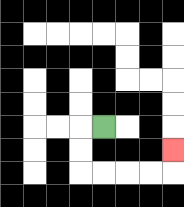{'start': '[4, 5]', 'end': '[7, 6]', 'path_directions': 'L,D,D,R,R,R,R,U', 'path_coordinates': '[[4, 5], [3, 5], [3, 6], [3, 7], [4, 7], [5, 7], [6, 7], [7, 7], [7, 6]]'}